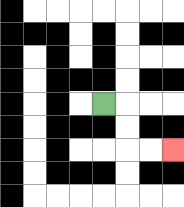{'start': '[4, 4]', 'end': '[7, 6]', 'path_directions': 'R,D,D,R,R', 'path_coordinates': '[[4, 4], [5, 4], [5, 5], [5, 6], [6, 6], [7, 6]]'}